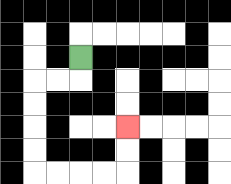{'start': '[3, 2]', 'end': '[5, 5]', 'path_directions': 'D,L,L,D,D,D,D,R,R,R,R,U,U', 'path_coordinates': '[[3, 2], [3, 3], [2, 3], [1, 3], [1, 4], [1, 5], [1, 6], [1, 7], [2, 7], [3, 7], [4, 7], [5, 7], [5, 6], [5, 5]]'}